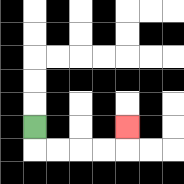{'start': '[1, 5]', 'end': '[5, 5]', 'path_directions': 'D,R,R,R,R,U', 'path_coordinates': '[[1, 5], [1, 6], [2, 6], [3, 6], [4, 6], [5, 6], [5, 5]]'}